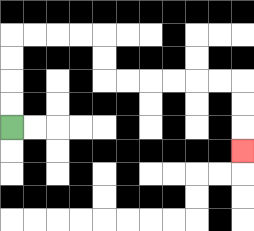{'start': '[0, 5]', 'end': '[10, 6]', 'path_directions': 'U,U,U,U,R,R,R,R,D,D,R,R,R,R,R,R,D,D,D', 'path_coordinates': '[[0, 5], [0, 4], [0, 3], [0, 2], [0, 1], [1, 1], [2, 1], [3, 1], [4, 1], [4, 2], [4, 3], [5, 3], [6, 3], [7, 3], [8, 3], [9, 3], [10, 3], [10, 4], [10, 5], [10, 6]]'}